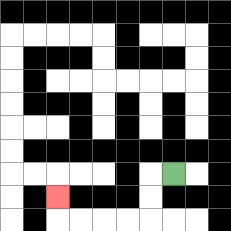{'start': '[7, 7]', 'end': '[2, 8]', 'path_directions': 'L,D,D,L,L,L,L,U', 'path_coordinates': '[[7, 7], [6, 7], [6, 8], [6, 9], [5, 9], [4, 9], [3, 9], [2, 9], [2, 8]]'}